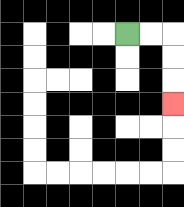{'start': '[5, 1]', 'end': '[7, 4]', 'path_directions': 'R,R,D,D,D', 'path_coordinates': '[[5, 1], [6, 1], [7, 1], [7, 2], [7, 3], [7, 4]]'}